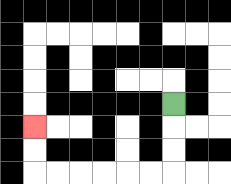{'start': '[7, 4]', 'end': '[1, 5]', 'path_directions': 'D,D,D,L,L,L,L,L,L,U,U', 'path_coordinates': '[[7, 4], [7, 5], [7, 6], [7, 7], [6, 7], [5, 7], [4, 7], [3, 7], [2, 7], [1, 7], [1, 6], [1, 5]]'}